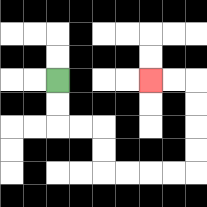{'start': '[2, 3]', 'end': '[6, 3]', 'path_directions': 'D,D,R,R,D,D,R,R,R,R,U,U,U,U,L,L', 'path_coordinates': '[[2, 3], [2, 4], [2, 5], [3, 5], [4, 5], [4, 6], [4, 7], [5, 7], [6, 7], [7, 7], [8, 7], [8, 6], [8, 5], [8, 4], [8, 3], [7, 3], [6, 3]]'}